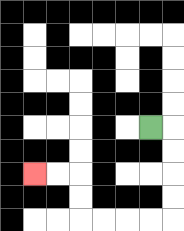{'start': '[6, 5]', 'end': '[1, 7]', 'path_directions': 'R,D,D,D,D,L,L,L,L,U,U,L,L', 'path_coordinates': '[[6, 5], [7, 5], [7, 6], [7, 7], [7, 8], [7, 9], [6, 9], [5, 9], [4, 9], [3, 9], [3, 8], [3, 7], [2, 7], [1, 7]]'}